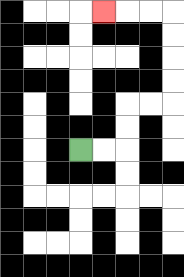{'start': '[3, 6]', 'end': '[4, 0]', 'path_directions': 'R,R,U,U,R,R,U,U,U,U,L,L,L', 'path_coordinates': '[[3, 6], [4, 6], [5, 6], [5, 5], [5, 4], [6, 4], [7, 4], [7, 3], [7, 2], [7, 1], [7, 0], [6, 0], [5, 0], [4, 0]]'}